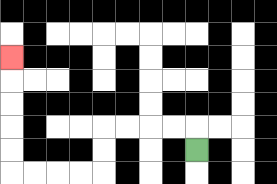{'start': '[8, 6]', 'end': '[0, 2]', 'path_directions': 'U,L,L,L,L,D,D,L,L,L,L,U,U,U,U,U', 'path_coordinates': '[[8, 6], [8, 5], [7, 5], [6, 5], [5, 5], [4, 5], [4, 6], [4, 7], [3, 7], [2, 7], [1, 7], [0, 7], [0, 6], [0, 5], [0, 4], [0, 3], [0, 2]]'}